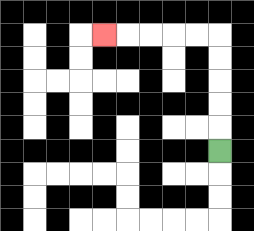{'start': '[9, 6]', 'end': '[4, 1]', 'path_directions': 'U,U,U,U,U,L,L,L,L,L', 'path_coordinates': '[[9, 6], [9, 5], [9, 4], [9, 3], [9, 2], [9, 1], [8, 1], [7, 1], [6, 1], [5, 1], [4, 1]]'}